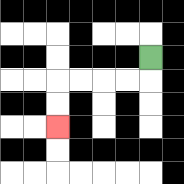{'start': '[6, 2]', 'end': '[2, 5]', 'path_directions': 'D,L,L,L,L,D,D', 'path_coordinates': '[[6, 2], [6, 3], [5, 3], [4, 3], [3, 3], [2, 3], [2, 4], [2, 5]]'}